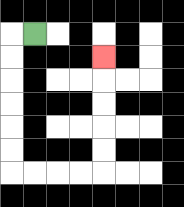{'start': '[1, 1]', 'end': '[4, 2]', 'path_directions': 'L,D,D,D,D,D,D,R,R,R,R,U,U,U,U,U', 'path_coordinates': '[[1, 1], [0, 1], [0, 2], [0, 3], [0, 4], [0, 5], [0, 6], [0, 7], [1, 7], [2, 7], [3, 7], [4, 7], [4, 6], [4, 5], [4, 4], [4, 3], [4, 2]]'}